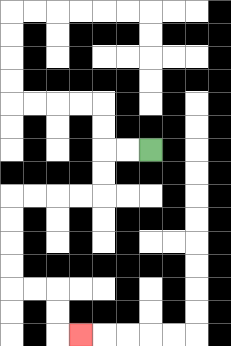{'start': '[6, 6]', 'end': '[3, 14]', 'path_directions': 'L,L,D,D,L,L,L,L,D,D,D,D,R,R,D,D,R', 'path_coordinates': '[[6, 6], [5, 6], [4, 6], [4, 7], [4, 8], [3, 8], [2, 8], [1, 8], [0, 8], [0, 9], [0, 10], [0, 11], [0, 12], [1, 12], [2, 12], [2, 13], [2, 14], [3, 14]]'}